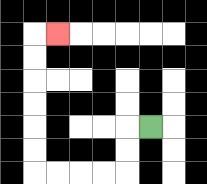{'start': '[6, 5]', 'end': '[2, 1]', 'path_directions': 'L,D,D,L,L,L,L,U,U,U,U,U,U,R', 'path_coordinates': '[[6, 5], [5, 5], [5, 6], [5, 7], [4, 7], [3, 7], [2, 7], [1, 7], [1, 6], [1, 5], [1, 4], [1, 3], [1, 2], [1, 1], [2, 1]]'}